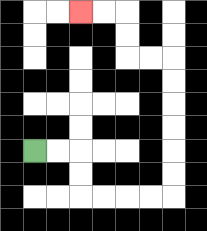{'start': '[1, 6]', 'end': '[3, 0]', 'path_directions': 'R,R,D,D,R,R,R,R,U,U,U,U,U,U,L,L,U,U,L,L', 'path_coordinates': '[[1, 6], [2, 6], [3, 6], [3, 7], [3, 8], [4, 8], [5, 8], [6, 8], [7, 8], [7, 7], [7, 6], [7, 5], [7, 4], [7, 3], [7, 2], [6, 2], [5, 2], [5, 1], [5, 0], [4, 0], [3, 0]]'}